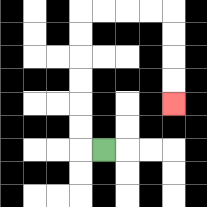{'start': '[4, 6]', 'end': '[7, 4]', 'path_directions': 'L,U,U,U,U,U,U,R,R,R,R,D,D,D,D', 'path_coordinates': '[[4, 6], [3, 6], [3, 5], [3, 4], [3, 3], [3, 2], [3, 1], [3, 0], [4, 0], [5, 0], [6, 0], [7, 0], [7, 1], [7, 2], [7, 3], [7, 4]]'}